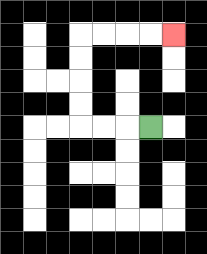{'start': '[6, 5]', 'end': '[7, 1]', 'path_directions': 'L,L,L,U,U,U,U,R,R,R,R', 'path_coordinates': '[[6, 5], [5, 5], [4, 5], [3, 5], [3, 4], [3, 3], [3, 2], [3, 1], [4, 1], [5, 1], [6, 1], [7, 1]]'}